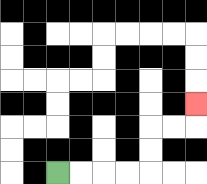{'start': '[2, 7]', 'end': '[8, 4]', 'path_directions': 'R,R,R,R,U,U,R,R,U', 'path_coordinates': '[[2, 7], [3, 7], [4, 7], [5, 7], [6, 7], [6, 6], [6, 5], [7, 5], [8, 5], [8, 4]]'}